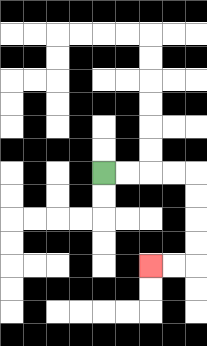{'start': '[4, 7]', 'end': '[6, 11]', 'path_directions': 'R,R,R,R,D,D,D,D,L,L', 'path_coordinates': '[[4, 7], [5, 7], [6, 7], [7, 7], [8, 7], [8, 8], [8, 9], [8, 10], [8, 11], [7, 11], [6, 11]]'}